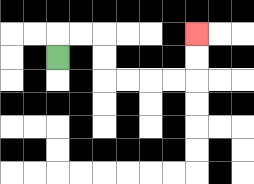{'start': '[2, 2]', 'end': '[8, 1]', 'path_directions': 'U,R,R,D,D,R,R,R,R,U,U', 'path_coordinates': '[[2, 2], [2, 1], [3, 1], [4, 1], [4, 2], [4, 3], [5, 3], [6, 3], [7, 3], [8, 3], [8, 2], [8, 1]]'}